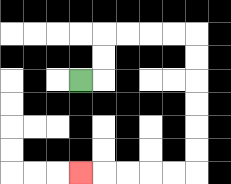{'start': '[3, 3]', 'end': '[3, 7]', 'path_directions': 'R,U,U,R,R,R,R,D,D,D,D,D,D,L,L,L,L,L', 'path_coordinates': '[[3, 3], [4, 3], [4, 2], [4, 1], [5, 1], [6, 1], [7, 1], [8, 1], [8, 2], [8, 3], [8, 4], [8, 5], [8, 6], [8, 7], [7, 7], [6, 7], [5, 7], [4, 7], [3, 7]]'}